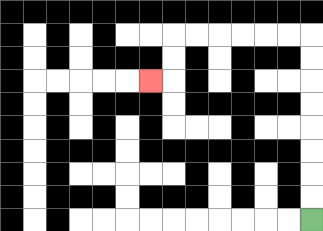{'start': '[13, 9]', 'end': '[6, 3]', 'path_directions': 'U,U,U,U,U,U,U,U,L,L,L,L,L,L,D,D,L', 'path_coordinates': '[[13, 9], [13, 8], [13, 7], [13, 6], [13, 5], [13, 4], [13, 3], [13, 2], [13, 1], [12, 1], [11, 1], [10, 1], [9, 1], [8, 1], [7, 1], [7, 2], [7, 3], [6, 3]]'}